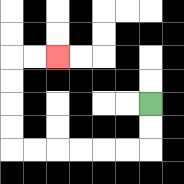{'start': '[6, 4]', 'end': '[2, 2]', 'path_directions': 'D,D,L,L,L,L,L,L,U,U,U,U,R,R', 'path_coordinates': '[[6, 4], [6, 5], [6, 6], [5, 6], [4, 6], [3, 6], [2, 6], [1, 6], [0, 6], [0, 5], [0, 4], [0, 3], [0, 2], [1, 2], [2, 2]]'}